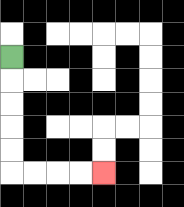{'start': '[0, 2]', 'end': '[4, 7]', 'path_directions': 'D,D,D,D,D,R,R,R,R', 'path_coordinates': '[[0, 2], [0, 3], [0, 4], [0, 5], [0, 6], [0, 7], [1, 7], [2, 7], [3, 7], [4, 7]]'}